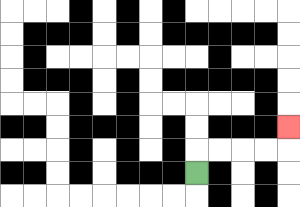{'start': '[8, 7]', 'end': '[12, 5]', 'path_directions': 'U,R,R,R,R,U', 'path_coordinates': '[[8, 7], [8, 6], [9, 6], [10, 6], [11, 6], [12, 6], [12, 5]]'}